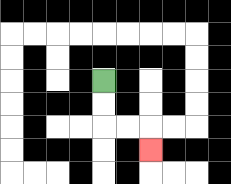{'start': '[4, 3]', 'end': '[6, 6]', 'path_directions': 'D,D,R,R,D', 'path_coordinates': '[[4, 3], [4, 4], [4, 5], [5, 5], [6, 5], [6, 6]]'}